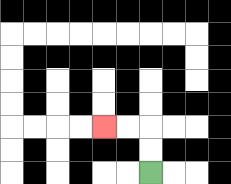{'start': '[6, 7]', 'end': '[4, 5]', 'path_directions': 'U,U,L,L', 'path_coordinates': '[[6, 7], [6, 6], [6, 5], [5, 5], [4, 5]]'}